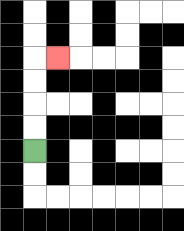{'start': '[1, 6]', 'end': '[2, 2]', 'path_directions': 'U,U,U,U,R', 'path_coordinates': '[[1, 6], [1, 5], [1, 4], [1, 3], [1, 2], [2, 2]]'}